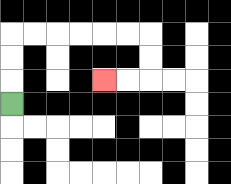{'start': '[0, 4]', 'end': '[4, 3]', 'path_directions': 'U,U,U,R,R,R,R,R,R,D,D,L,L', 'path_coordinates': '[[0, 4], [0, 3], [0, 2], [0, 1], [1, 1], [2, 1], [3, 1], [4, 1], [5, 1], [6, 1], [6, 2], [6, 3], [5, 3], [4, 3]]'}